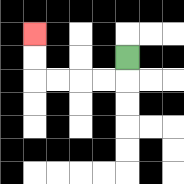{'start': '[5, 2]', 'end': '[1, 1]', 'path_directions': 'D,L,L,L,L,U,U', 'path_coordinates': '[[5, 2], [5, 3], [4, 3], [3, 3], [2, 3], [1, 3], [1, 2], [1, 1]]'}